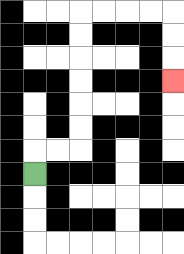{'start': '[1, 7]', 'end': '[7, 3]', 'path_directions': 'U,R,R,U,U,U,U,U,U,R,R,R,R,D,D,D', 'path_coordinates': '[[1, 7], [1, 6], [2, 6], [3, 6], [3, 5], [3, 4], [3, 3], [3, 2], [3, 1], [3, 0], [4, 0], [5, 0], [6, 0], [7, 0], [7, 1], [7, 2], [7, 3]]'}